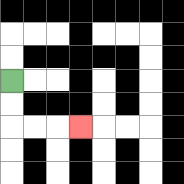{'start': '[0, 3]', 'end': '[3, 5]', 'path_directions': 'D,D,R,R,R', 'path_coordinates': '[[0, 3], [0, 4], [0, 5], [1, 5], [2, 5], [3, 5]]'}